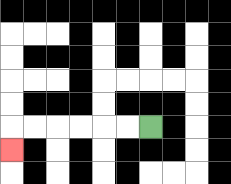{'start': '[6, 5]', 'end': '[0, 6]', 'path_directions': 'L,L,L,L,L,L,D', 'path_coordinates': '[[6, 5], [5, 5], [4, 5], [3, 5], [2, 5], [1, 5], [0, 5], [0, 6]]'}